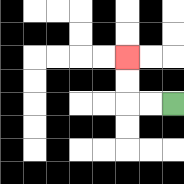{'start': '[7, 4]', 'end': '[5, 2]', 'path_directions': 'L,L,U,U', 'path_coordinates': '[[7, 4], [6, 4], [5, 4], [5, 3], [5, 2]]'}